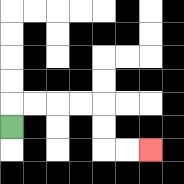{'start': '[0, 5]', 'end': '[6, 6]', 'path_directions': 'U,R,R,R,R,D,D,R,R', 'path_coordinates': '[[0, 5], [0, 4], [1, 4], [2, 4], [3, 4], [4, 4], [4, 5], [4, 6], [5, 6], [6, 6]]'}